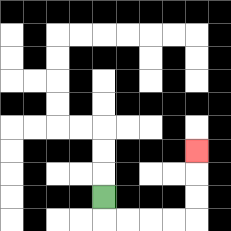{'start': '[4, 8]', 'end': '[8, 6]', 'path_directions': 'D,R,R,R,R,U,U,U', 'path_coordinates': '[[4, 8], [4, 9], [5, 9], [6, 9], [7, 9], [8, 9], [8, 8], [8, 7], [8, 6]]'}